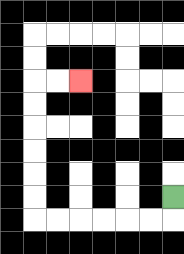{'start': '[7, 8]', 'end': '[3, 3]', 'path_directions': 'D,L,L,L,L,L,L,U,U,U,U,U,U,R,R', 'path_coordinates': '[[7, 8], [7, 9], [6, 9], [5, 9], [4, 9], [3, 9], [2, 9], [1, 9], [1, 8], [1, 7], [1, 6], [1, 5], [1, 4], [1, 3], [2, 3], [3, 3]]'}